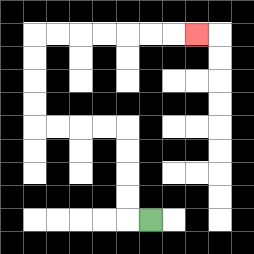{'start': '[6, 9]', 'end': '[8, 1]', 'path_directions': 'L,U,U,U,U,L,L,L,L,U,U,U,U,R,R,R,R,R,R,R', 'path_coordinates': '[[6, 9], [5, 9], [5, 8], [5, 7], [5, 6], [5, 5], [4, 5], [3, 5], [2, 5], [1, 5], [1, 4], [1, 3], [1, 2], [1, 1], [2, 1], [3, 1], [4, 1], [5, 1], [6, 1], [7, 1], [8, 1]]'}